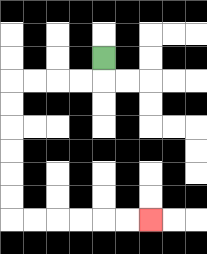{'start': '[4, 2]', 'end': '[6, 9]', 'path_directions': 'D,L,L,L,L,D,D,D,D,D,D,R,R,R,R,R,R', 'path_coordinates': '[[4, 2], [4, 3], [3, 3], [2, 3], [1, 3], [0, 3], [0, 4], [0, 5], [0, 6], [0, 7], [0, 8], [0, 9], [1, 9], [2, 9], [3, 9], [4, 9], [5, 9], [6, 9]]'}